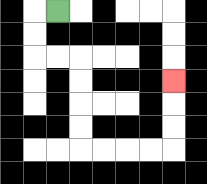{'start': '[2, 0]', 'end': '[7, 3]', 'path_directions': 'L,D,D,R,R,D,D,D,D,R,R,R,R,U,U,U', 'path_coordinates': '[[2, 0], [1, 0], [1, 1], [1, 2], [2, 2], [3, 2], [3, 3], [3, 4], [3, 5], [3, 6], [4, 6], [5, 6], [6, 6], [7, 6], [7, 5], [7, 4], [7, 3]]'}